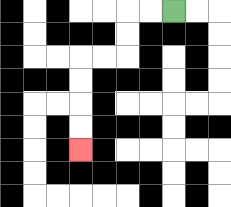{'start': '[7, 0]', 'end': '[3, 6]', 'path_directions': 'L,L,D,D,L,L,D,D,D,D', 'path_coordinates': '[[7, 0], [6, 0], [5, 0], [5, 1], [5, 2], [4, 2], [3, 2], [3, 3], [3, 4], [3, 5], [3, 6]]'}